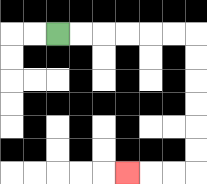{'start': '[2, 1]', 'end': '[5, 7]', 'path_directions': 'R,R,R,R,R,R,D,D,D,D,D,D,L,L,L', 'path_coordinates': '[[2, 1], [3, 1], [4, 1], [5, 1], [6, 1], [7, 1], [8, 1], [8, 2], [8, 3], [8, 4], [8, 5], [8, 6], [8, 7], [7, 7], [6, 7], [5, 7]]'}